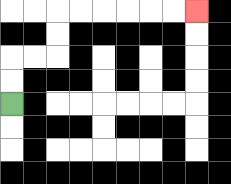{'start': '[0, 4]', 'end': '[8, 0]', 'path_directions': 'U,U,R,R,U,U,R,R,R,R,R,R', 'path_coordinates': '[[0, 4], [0, 3], [0, 2], [1, 2], [2, 2], [2, 1], [2, 0], [3, 0], [4, 0], [5, 0], [6, 0], [7, 0], [8, 0]]'}